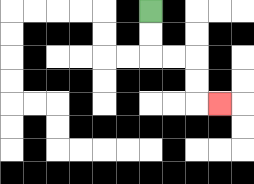{'start': '[6, 0]', 'end': '[9, 4]', 'path_directions': 'D,D,R,R,D,D,R', 'path_coordinates': '[[6, 0], [6, 1], [6, 2], [7, 2], [8, 2], [8, 3], [8, 4], [9, 4]]'}